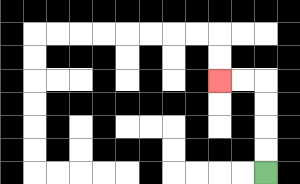{'start': '[11, 7]', 'end': '[9, 3]', 'path_directions': 'U,U,U,U,L,L', 'path_coordinates': '[[11, 7], [11, 6], [11, 5], [11, 4], [11, 3], [10, 3], [9, 3]]'}